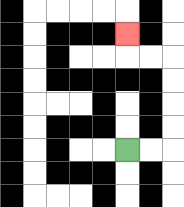{'start': '[5, 6]', 'end': '[5, 1]', 'path_directions': 'R,R,U,U,U,U,L,L,U', 'path_coordinates': '[[5, 6], [6, 6], [7, 6], [7, 5], [7, 4], [7, 3], [7, 2], [6, 2], [5, 2], [5, 1]]'}